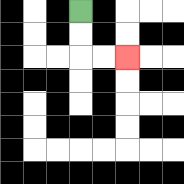{'start': '[3, 0]', 'end': '[5, 2]', 'path_directions': 'D,D,R,R', 'path_coordinates': '[[3, 0], [3, 1], [3, 2], [4, 2], [5, 2]]'}